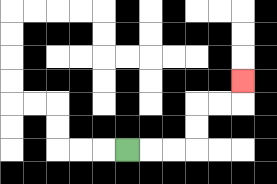{'start': '[5, 6]', 'end': '[10, 3]', 'path_directions': 'R,R,R,U,U,R,R,U', 'path_coordinates': '[[5, 6], [6, 6], [7, 6], [8, 6], [8, 5], [8, 4], [9, 4], [10, 4], [10, 3]]'}